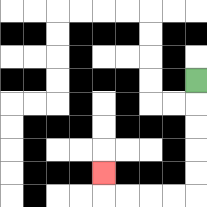{'start': '[8, 3]', 'end': '[4, 7]', 'path_directions': 'D,D,D,D,D,L,L,L,L,U', 'path_coordinates': '[[8, 3], [8, 4], [8, 5], [8, 6], [8, 7], [8, 8], [7, 8], [6, 8], [5, 8], [4, 8], [4, 7]]'}